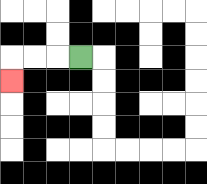{'start': '[3, 2]', 'end': '[0, 3]', 'path_directions': 'L,L,L,D', 'path_coordinates': '[[3, 2], [2, 2], [1, 2], [0, 2], [0, 3]]'}